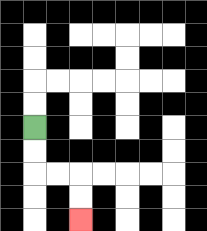{'start': '[1, 5]', 'end': '[3, 9]', 'path_directions': 'D,D,R,R,D,D', 'path_coordinates': '[[1, 5], [1, 6], [1, 7], [2, 7], [3, 7], [3, 8], [3, 9]]'}